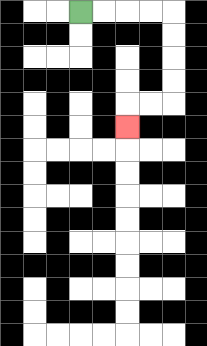{'start': '[3, 0]', 'end': '[5, 5]', 'path_directions': 'R,R,R,R,D,D,D,D,L,L,D', 'path_coordinates': '[[3, 0], [4, 0], [5, 0], [6, 0], [7, 0], [7, 1], [7, 2], [7, 3], [7, 4], [6, 4], [5, 4], [5, 5]]'}